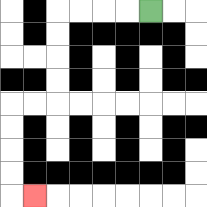{'start': '[6, 0]', 'end': '[1, 8]', 'path_directions': 'L,L,L,L,D,D,D,D,L,L,D,D,D,D,R', 'path_coordinates': '[[6, 0], [5, 0], [4, 0], [3, 0], [2, 0], [2, 1], [2, 2], [2, 3], [2, 4], [1, 4], [0, 4], [0, 5], [0, 6], [0, 7], [0, 8], [1, 8]]'}